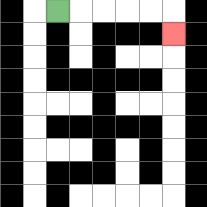{'start': '[2, 0]', 'end': '[7, 1]', 'path_directions': 'R,R,R,R,R,D', 'path_coordinates': '[[2, 0], [3, 0], [4, 0], [5, 0], [6, 0], [7, 0], [7, 1]]'}